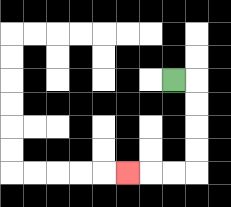{'start': '[7, 3]', 'end': '[5, 7]', 'path_directions': 'R,D,D,D,D,L,L,L', 'path_coordinates': '[[7, 3], [8, 3], [8, 4], [8, 5], [8, 6], [8, 7], [7, 7], [6, 7], [5, 7]]'}